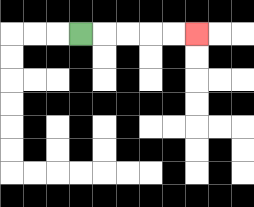{'start': '[3, 1]', 'end': '[8, 1]', 'path_directions': 'R,R,R,R,R', 'path_coordinates': '[[3, 1], [4, 1], [5, 1], [6, 1], [7, 1], [8, 1]]'}